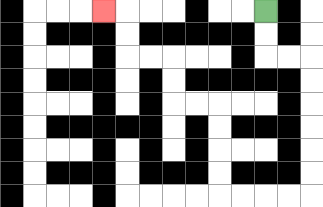{'start': '[11, 0]', 'end': '[4, 0]', 'path_directions': 'D,D,R,R,D,D,D,D,D,D,L,L,L,L,U,U,U,U,L,L,U,U,L,L,U,U,L', 'path_coordinates': '[[11, 0], [11, 1], [11, 2], [12, 2], [13, 2], [13, 3], [13, 4], [13, 5], [13, 6], [13, 7], [13, 8], [12, 8], [11, 8], [10, 8], [9, 8], [9, 7], [9, 6], [9, 5], [9, 4], [8, 4], [7, 4], [7, 3], [7, 2], [6, 2], [5, 2], [5, 1], [5, 0], [4, 0]]'}